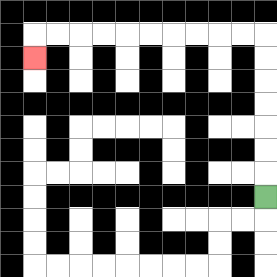{'start': '[11, 8]', 'end': '[1, 2]', 'path_directions': 'U,U,U,U,U,U,U,L,L,L,L,L,L,L,L,L,L,D', 'path_coordinates': '[[11, 8], [11, 7], [11, 6], [11, 5], [11, 4], [11, 3], [11, 2], [11, 1], [10, 1], [9, 1], [8, 1], [7, 1], [6, 1], [5, 1], [4, 1], [3, 1], [2, 1], [1, 1], [1, 2]]'}